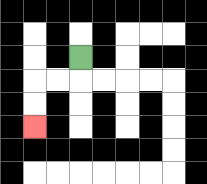{'start': '[3, 2]', 'end': '[1, 5]', 'path_directions': 'D,L,L,D,D', 'path_coordinates': '[[3, 2], [3, 3], [2, 3], [1, 3], [1, 4], [1, 5]]'}